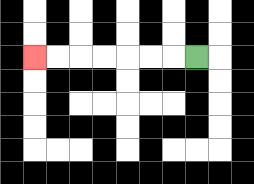{'start': '[8, 2]', 'end': '[1, 2]', 'path_directions': 'L,L,L,L,L,L,L', 'path_coordinates': '[[8, 2], [7, 2], [6, 2], [5, 2], [4, 2], [3, 2], [2, 2], [1, 2]]'}